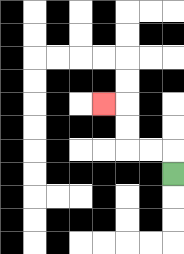{'start': '[7, 7]', 'end': '[4, 4]', 'path_directions': 'U,L,L,U,U,L', 'path_coordinates': '[[7, 7], [7, 6], [6, 6], [5, 6], [5, 5], [5, 4], [4, 4]]'}